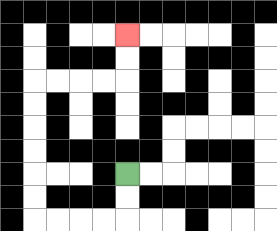{'start': '[5, 7]', 'end': '[5, 1]', 'path_directions': 'D,D,L,L,L,L,U,U,U,U,U,U,R,R,R,R,U,U', 'path_coordinates': '[[5, 7], [5, 8], [5, 9], [4, 9], [3, 9], [2, 9], [1, 9], [1, 8], [1, 7], [1, 6], [1, 5], [1, 4], [1, 3], [2, 3], [3, 3], [4, 3], [5, 3], [5, 2], [5, 1]]'}